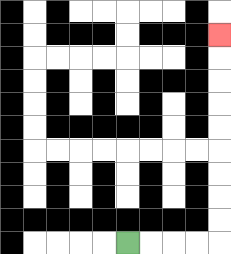{'start': '[5, 10]', 'end': '[9, 1]', 'path_directions': 'R,R,R,R,U,U,U,U,U,U,U,U,U', 'path_coordinates': '[[5, 10], [6, 10], [7, 10], [8, 10], [9, 10], [9, 9], [9, 8], [9, 7], [9, 6], [9, 5], [9, 4], [9, 3], [9, 2], [9, 1]]'}